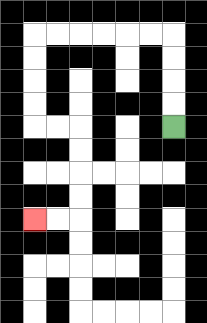{'start': '[7, 5]', 'end': '[1, 9]', 'path_directions': 'U,U,U,U,L,L,L,L,L,L,D,D,D,D,R,R,D,D,D,D,L,L', 'path_coordinates': '[[7, 5], [7, 4], [7, 3], [7, 2], [7, 1], [6, 1], [5, 1], [4, 1], [3, 1], [2, 1], [1, 1], [1, 2], [1, 3], [1, 4], [1, 5], [2, 5], [3, 5], [3, 6], [3, 7], [3, 8], [3, 9], [2, 9], [1, 9]]'}